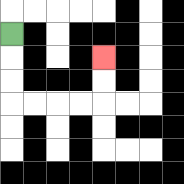{'start': '[0, 1]', 'end': '[4, 2]', 'path_directions': 'D,D,D,R,R,R,R,U,U', 'path_coordinates': '[[0, 1], [0, 2], [0, 3], [0, 4], [1, 4], [2, 4], [3, 4], [4, 4], [4, 3], [4, 2]]'}